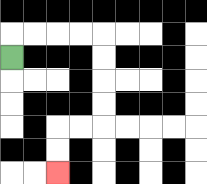{'start': '[0, 2]', 'end': '[2, 7]', 'path_directions': 'U,R,R,R,R,D,D,D,D,L,L,D,D', 'path_coordinates': '[[0, 2], [0, 1], [1, 1], [2, 1], [3, 1], [4, 1], [4, 2], [4, 3], [4, 4], [4, 5], [3, 5], [2, 5], [2, 6], [2, 7]]'}